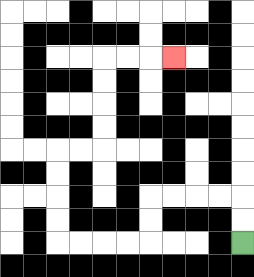{'start': '[10, 10]', 'end': '[7, 2]', 'path_directions': 'U,U,L,L,L,L,D,D,L,L,L,L,U,U,U,U,R,R,U,U,U,U,R,R,R', 'path_coordinates': '[[10, 10], [10, 9], [10, 8], [9, 8], [8, 8], [7, 8], [6, 8], [6, 9], [6, 10], [5, 10], [4, 10], [3, 10], [2, 10], [2, 9], [2, 8], [2, 7], [2, 6], [3, 6], [4, 6], [4, 5], [4, 4], [4, 3], [4, 2], [5, 2], [6, 2], [7, 2]]'}